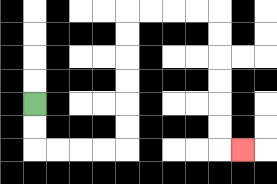{'start': '[1, 4]', 'end': '[10, 6]', 'path_directions': 'D,D,R,R,R,R,U,U,U,U,U,U,R,R,R,R,D,D,D,D,D,D,R', 'path_coordinates': '[[1, 4], [1, 5], [1, 6], [2, 6], [3, 6], [4, 6], [5, 6], [5, 5], [5, 4], [5, 3], [5, 2], [5, 1], [5, 0], [6, 0], [7, 0], [8, 0], [9, 0], [9, 1], [9, 2], [9, 3], [9, 4], [9, 5], [9, 6], [10, 6]]'}